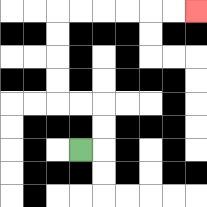{'start': '[3, 6]', 'end': '[8, 0]', 'path_directions': 'R,U,U,L,L,U,U,U,U,R,R,R,R,R,R', 'path_coordinates': '[[3, 6], [4, 6], [4, 5], [4, 4], [3, 4], [2, 4], [2, 3], [2, 2], [2, 1], [2, 0], [3, 0], [4, 0], [5, 0], [6, 0], [7, 0], [8, 0]]'}